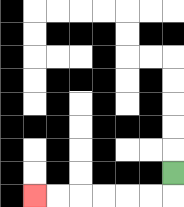{'start': '[7, 7]', 'end': '[1, 8]', 'path_directions': 'D,L,L,L,L,L,L', 'path_coordinates': '[[7, 7], [7, 8], [6, 8], [5, 8], [4, 8], [3, 8], [2, 8], [1, 8]]'}